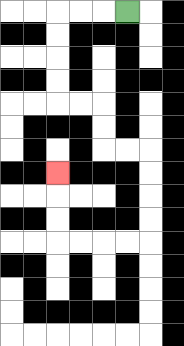{'start': '[5, 0]', 'end': '[2, 7]', 'path_directions': 'L,L,L,D,D,D,D,R,R,D,D,R,R,D,D,D,D,L,L,L,L,U,U,U', 'path_coordinates': '[[5, 0], [4, 0], [3, 0], [2, 0], [2, 1], [2, 2], [2, 3], [2, 4], [3, 4], [4, 4], [4, 5], [4, 6], [5, 6], [6, 6], [6, 7], [6, 8], [6, 9], [6, 10], [5, 10], [4, 10], [3, 10], [2, 10], [2, 9], [2, 8], [2, 7]]'}